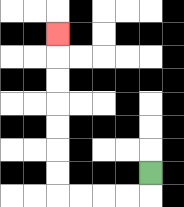{'start': '[6, 7]', 'end': '[2, 1]', 'path_directions': 'D,L,L,L,L,U,U,U,U,U,U,U', 'path_coordinates': '[[6, 7], [6, 8], [5, 8], [4, 8], [3, 8], [2, 8], [2, 7], [2, 6], [2, 5], [2, 4], [2, 3], [2, 2], [2, 1]]'}